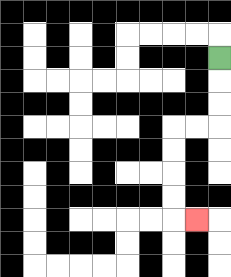{'start': '[9, 2]', 'end': '[8, 9]', 'path_directions': 'D,D,D,L,L,D,D,D,D,R', 'path_coordinates': '[[9, 2], [9, 3], [9, 4], [9, 5], [8, 5], [7, 5], [7, 6], [7, 7], [7, 8], [7, 9], [8, 9]]'}